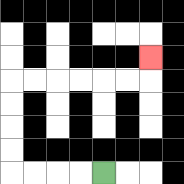{'start': '[4, 7]', 'end': '[6, 2]', 'path_directions': 'L,L,L,L,U,U,U,U,R,R,R,R,R,R,U', 'path_coordinates': '[[4, 7], [3, 7], [2, 7], [1, 7], [0, 7], [0, 6], [0, 5], [0, 4], [0, 3], [1, 3], [2, 3], [3, 3], [4, 3], [5, 3], [6, 3], [6, 2]]'}